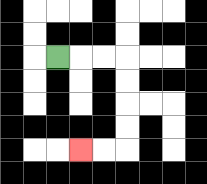{'start': '[2, 2]', 'end': '[3, 6]', 'path_directions': 'R,R,R,D,D,D,D,L,L', 'path_coordinates': '[[2, 2], [3, 2], [4, 2], [5, 2], [5, 3], [5, 4], [5, 5], [5, 6], [4, 6], [3, 6]]'}